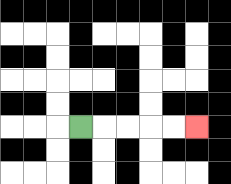{'start': '[3, 5]', 'end': '[8, 5]', 'path_directions': 'R,R,R,R,R', 'path_coordinates': '[[3, 5], [4, 5], [5, 5], [6, 5], [7, 5], [8, 5]]'}